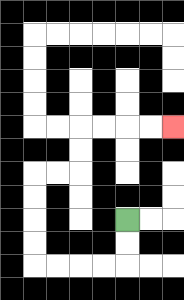{'start': '[5, 9]', 'end': '[7, 5]', 'path_directions': 'D,D,L,L,L,L,U,U,U,U,R,R,U,U,R,R,R,R', 'path_coordinates': '[[5, 9], [5, 10], [5, 11], [4, 11], [3, 11], [2, 11], [1, 11], [1, 10], [1, 9], [1, 8], [1, 7], [2, 7], [3, 7], [3, 6], [3, 5], [4, 5], [5, 5], [6, 5], [7, 5]]'}